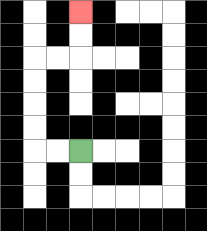{'start': '[3, 6]', 'end': '[3, 0]', 'path_directions': 'L,L,U,U,U,U,R,R,U,U', 'path_coordinates': '[[3, 6], [2, 6], [1, 6], [1, 5], [1, 4], [1, 3], [1, 2], [2, 2], [3, 2], [3, 1], [3, 0]]'}